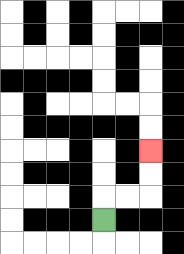{'start': '[4, 9]', 'end': '[6, 6]', 'path_directions': 'U,R,R,U,U', 'path_coordinates': '[[4, 9], [4, 8], [5, 8], [6, 8], [6, 7], [6, 6]]'}